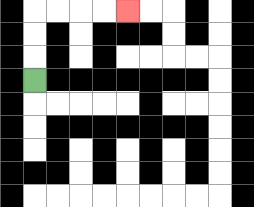{'start': '[1, 3]', 'end': '[5, 0]', 'path_directions': 'U,U,U,R,R,R,R', 'path_coordinates': '[[1, 3], [1, 2], [1, 1], [1, 0], [2, 0], [3, 0], [4, 0], [5, 0]]'}